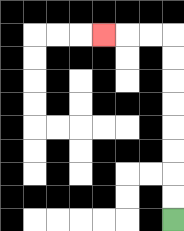{'start': '[7, 9]', 'end': '[4, 1]', 'path_directions': 'U,U,U,U,U,U,U,U,L,L,L', 'path_coordinates': '[[7, 9], [7, 8], [7, 7], [7, 6], [7, 5], [7, 4], [7, 3], [7, 2], [7, 1], [6, 1], [5, 1], [4, 1]]'}